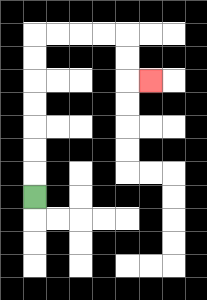{'start': '[1, 8]', 'end': '[6, 3]', 'path_directions': 'U,U,U,U,U,U,U,R,R,R,R,D,D,R', 'path_coordinates': '[[1, 8], [1, 7], [1, 6], [1, 5], [1, 4], [1, 3], [1, 2], [1, 1], [2, 1], [3, 1], [4, 1], [5, 1], [5, 2], [5, 3], [6, 3]]'}